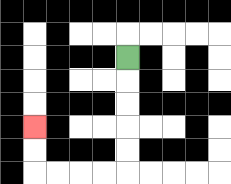{'start': '[5, 2]', 'end': '[1, 5]', 'path_directions': 'D,D,D,D,D,L,L,L,L,U,U', 'path_coordinates': '[[5, 2], [5, 3], [5, 4], [5, 5], [5, 6], [5, 7], [4, 7], [3, 7], [2, 7], [1, 7], [1, 6], [1, 5]]'}